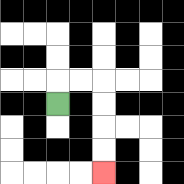{'start': '[2, 4]', 'end': '[4, 7]', 'path_directions': 'U,R,R,D,D,D,D', 'path_coordinates': '[[2, 4], [2, 3], [3, 3], [4, 3], [4, 4], [4, 5], [4, 6], [4, 7]]'}